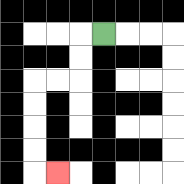{'start': '[4, 1]', 'end': '[2, 7]', 'path_directions': 'L,D,D,L,L,D,D,D,D,R', 'path_coordinates': '[[4, 1], [3, 1], [3, 2], [3, 3], [2, 3], [1, 3], [1, 4], [1, 5], [1, 6], [1, 7], [2, 7]]'}